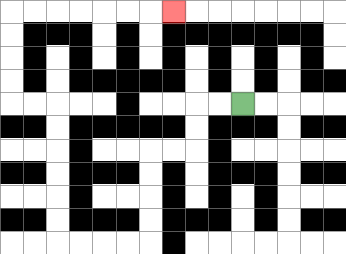{'start': '[10, 4]', 'end': '[7, 0]', 'path_directions': 'L,L,D,D,L,L,D,D,D,D,L,L,L,L,U,U,U,U,U,U,L,L,U,U,U,U,R,R,R,R,R,R,R', 'path_coordinates': '[[10, 4], [9, 4], [8, 4], [8, 5], [8, 6], [7, 6], [6, 6], [6, 7], [6, 8], [6, 9], [6, 10], [5, 10], [4, 10], [3, 10], [2, 10], [2, 9], [2, 8], [2, 7], [2, 6], [2, 5], [2, 4], [1, 4], [0, 4], [0, 3], [0, 2], [0, 1], [0, 0], [1, 0], [2, 0], [3, 0], [4, 0], [5, 0], [6, 0], [7, 0]]'}